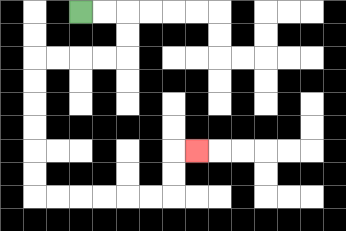{'start': '[3, 0]', 'end': '[8, 6]', 'path_directions': 'R,R,D,D,L,L,L,L,D,D,D,D,D,D,R,R,R,R,R,R,U,U,R', 'path_coordinates': '[[3, 0], [4, 0], [5, 0], [5, 1], [5, 2], [4, 2], [3, 2], [2, 2], [1, 2], [1, 3], [1, 4], [1, 5], [1, 6], [1, 7], [1, 8], [2, 8], [3, 8], [4, 8], [5, 8], [6, 8], [7, 8], [7, 7], [7, 6], [8, 6]]'}